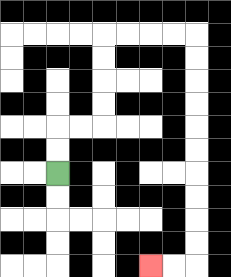{'start': '[2, 7]', 'end': '[6, 11]', 'path_directions': 'U,U,R,R,U,U,U,U,R,R,R,R,D,D,D,D,D,D,D,D,D,D,L,L', 'path_coordinates': '[[2, 7], [2, 6], [2, 5], [3, 5], [4, 5], [4, 4], [4, 3], [4, 2], [4, 1], [5, 1], [6, 1], [7, 1], [8, 1], [8, 2], [8, 3], [8, 4], [8, 5], [8, 6], [8, 7], [8, 8], [8, 9], [8, 10], [8, 11], [7, 11], [6, 11]]'}